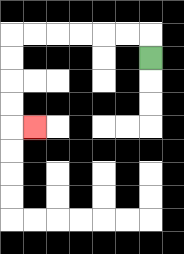{'start': '[6, 2]', 'end': '[1, 5]', 'path_directions': 'U,L,L,L,L,L,L,D,D,D,D,R', 'path_coordinates': '[[6, 2], [6, 1], [5, 1], [4, 1], [3, 1], [2, 1], [1, 1], [0, 1], [0, 2], [0, 3], [0, 4], [0, 5], [1, 5]]'}